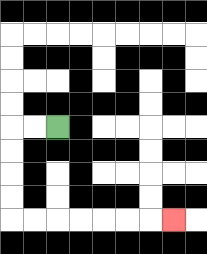{'start': '[2, 5]', 'end': '[7, 9]', 'path_directions': 'L,L,D,D,D,D,R,R,R,R,R,R,R', 'path_coordinates': '[[2, 5], [1, 5], [0, 5], [0, 6], [0, 7], [0, 8], [0, 9], [1, 9], [2, 9], [3, 9], [4, 9], [5, 9], [6, 9], [7, 9]]'}